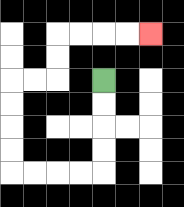{'start': '[4, 3]', 'end': '[6, 1]', 'path_directions': 'D,D,D,D,L,L,L,L,U,U,U,U,R,R,U,U,R,R,R,R', 'path_coordinates': '[[4, 3], [4, 4], [4, 5], [4, 6], [4, 7], [3, 7], [2, 7], [1, 7], [0, 7], [0, 6], [0, 5], [0, 4], [0, 3], [1, 3], [2, 3], [2, 2], [2, 1], [3, 1], [4, 1], [5, 1], [6, 1]]'}